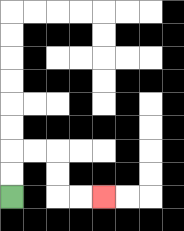{'start': '[0, 8]', 'end': '[4, 8]', 'path_directions': 'U,U,R,R,D,D,R,R', 'path_coordinates': '[[0, 8], [0, 7], [0, 6], [1, 6], [2, 6], [2, 7], [2, 8], [3, 8], [4, 8]]'}